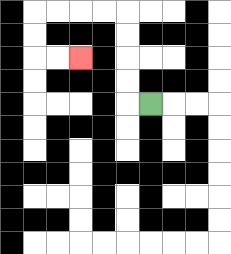{'start': '[6, 4]', 'end': '[3, 2]', 'path_directions': 'L,U,U,U,U,L,L,L,L,D,D,R,R', 'path_coordinates': '[[6, 4], [5, 4], [5, 3], [5, 2], [5, 1], [5, 0], [4, 0], [3, 0], [2, 0], [1, 0], [1, 1], [1, 2], [2, 2], [3, 2]]'}